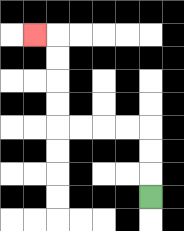{'start': '[6, 8]', 'end': '[1, 1]', 'path_directions': 'U,U,U,L,L,L,L,U,U,U,U,L', 'path_coordinates': '[[6, 8], [6, 7], [6, 6], [6, 5], [5, 5], [4, 5], [3, 5], [2, 5], [2, 4], [2, 3], [2, 2], [2, 1], [1, 1]]'}